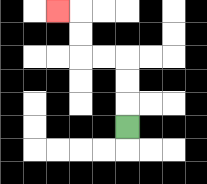{'start': '[5, 5]', 'end': '[2, 0]', 'path_directions': 'U,U,U,L,L,U,U,L', 'path_coordinates': '[[5, 5], [5, 4], [5, 3], [5, 2], [4, 2], [3, 2], [3, 1], [3, 0], [2, 0]]'}